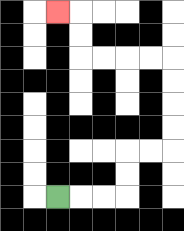{'start': '[2, 8]', 'end': '[2, 0]', 'path_directions': 'R,R,R,U,U,R,R,U,U,U,U,L,L,L,L,U,U,L', 'path_coordinates': '[[2, 8], [3, 8], [4, 8], [5, 8], [5, 7], [5, 6], [6, 6], [7, 6], [7, 5], [7, 4], [7, 3], [7, 2], [6, 2], [5, 2], [4, 2], [3, 2], [3, 1], [3, 0], [2, 0]]'}